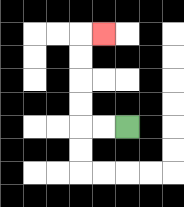{'start': '[5, 5]', 'end': '[4, 1]', 'path_directions': 'L,L,U,U,U,U,R', 'path_coordinates': '[[5, 5], [4, 5], [3, 5], [3, 4], [3, 3], [3, 2], [3, 1], [4, 1]]'}